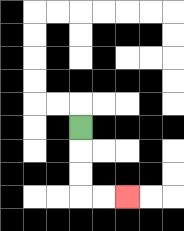{'start': '[3, 5]', 'end': '[5, 8]', 'path_directions': 'D,D,D,R,R', 'path_coordinates': '[[3, 5], [3, 6], [3, 7], [3, 8], [4, 8], [5, 8]]'}